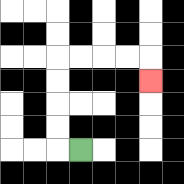{'start': '[3, 6]', 'end': '[6, 3]', 'path_directions': 'L,U,U,U,U,R,R,R,R,D', 'path_coordinates': '[[3, 6], [2, 6], [2, 5], [2, 4], [2, 3], [2, 2], [3, 2], [4, 2], [5, 2], [6, 2], [6, 3]]'}